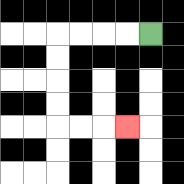{'start': '[6, 1]', 'end': '[5, 5]', 'path_directions': 'L,L,L,L,D,D,D,D,R,R,R', 'path_coordinates': '[[6, 1], [5, 1], [4, 1], [3, 1], [2, 1], [2, 2], [2, 3], [2, 4], [2, 5], [3, 5], [4, 5], [5, 5]]'}